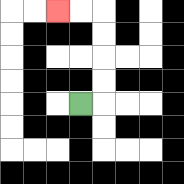{'start': '[3, 4]', 'end': '[2, 0]', 'path_directions': 'R,U,U,U,U,L,L', 'path_coordinates': '[[3, 4], [4, 4], [4, 3], [4, 2], [4, 1], [4, 0], [3, 0], [2, 0]]'}